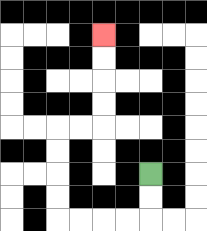{'start': '[6, 7]', 'end': '[4, 1]', 'path_directions': 'D,D,L,L,L,L,U,U,U,U,R,R,U,U,U,U', 'path_coordinates': '[[6, 7], [6, 8], [6, 9], [5, 9], [4, 9], [3, 9], [2, 9], [2, 8], [2, 7], [2, 6], [2, 5], [3, 5], [4, 5], [4, 4], [4, 3], [4, 2], [4, 1]]'}